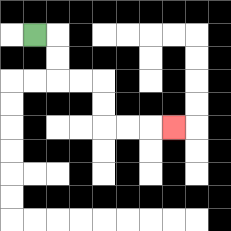{'start': '[1, 1]', 'end': '[7, 5]', 'path_directions': 'R,D,D,R,R,D,D,R,R,R', 'path_coordinates': '[[1, 1], [2, 1], [2, 2], [2, 3], [3, 3], [4, 3], [4, 4], [4, 5], [5, 5], [6, 5], [7, 5]]'}